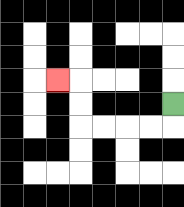{'start': '[7, 4]', 'end': '[2, 3]', 'path_directions': 'D,L,L,L,L,U,U,L', 'path_coordinates': '[[7, 4], [7, 5], [6, 5], [5, 5], [4, 5], [3, 5], [3, 4], [3, 3], [2, 3]]'}